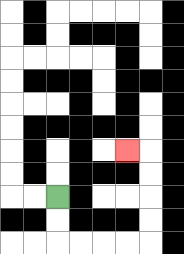{'start': '[2, 8]', 'end': '[5, 6]', 'path_directions': 'D,D,R,R,R,R,U,U,U,U,L', 'path_coordinates': '[[2, 8], [2, 9], [2, 10], [3, 10], [4, 10], [5, 10], [6, 10], [6, 9], [6, 8], [6, 7], [6, 6], [5, 6]]'}